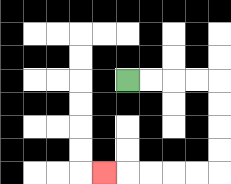{'start': '[5, 3]', 'end': '[4, 7]', 'path_directions': 'R,R,R,R,D,D,D,D,L,L,L,L,L', 'path_coordinates': '[[5, 3], [6, 3], [7, 3], [8, 3], [9, 3], [9, 4], [9, 5], [9, 6], [9, 7], [8, 7], [7, 7], [6, 7], [5, 7], [4, 7]]'}